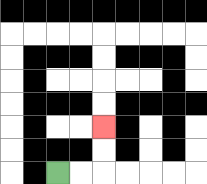{'start': '[2, 7]', 'end': '[4, 5]', 'path_directions': 'R,R,U,U', 'path_coordinates': '[[2, 7], [3, 7], [4, 7], [4, 6], [4, 5]]'}